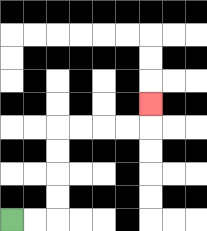{'start': '[0, 9]', 'end': '[6, 4]', 'path_directions': 'R,R,U,U,U,U,R,R,R,R,U', 'path_coordinates': '[[0, 9], [1, 9], [2, 9], [2, 8], [2, 7], [2, 6], [2, 5], [3, 5], [4, 5], [5, 5], [6, 5], [6, 4]]'}